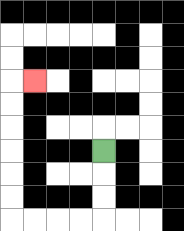{'start': '[4, 6]', 'end': '[1, 3]', 'path_directions': 'D,D,D,L,L,L,L,U,U,U,U,U,U,R', 'path_coordinates': '[[4, 6], [4, 7], [4, 8], [4, 9], [3, 9], [2, 9], [1, 9], [0, 9], [0, 8], [0, 7], [0, 6], [0, 5], [0, 4], [0, 3], [1, 3]]'}